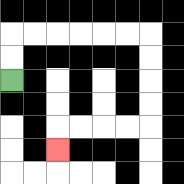{'start': '[0, 3]', 'end': '[2, 6]', 'path_directions': 'U,U,R,R,R,R,R,R,D,D,D,D,L,L,L,L,D', 'path_coordinates': '[[0, 3], [0, 2], [0, 1], [1, 1], [2, 1], [3, 1], [4, 1], [5, 1], [6, 1], [6, 2], [6, 3], [6, 4], [6, 5], [5, 5], [4, 5], [3, 5], [2, 5], [2, 6]]'}